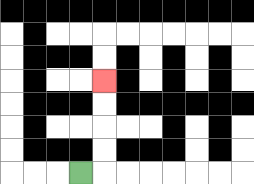{'start': '[3, 7]', 'end': '[4, 3]', 'path_directions': 'R,U,U,U,U', 'path_coordinates': '[[3, 7], [4, 7], [4, 6], [4, 5], [4, 4], [4, 3]]'}